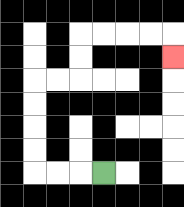{'start': '[4, 7]', 'end': '[7, 2]', 'path_directions': 'L,L,L,U,U,U,U,R,R,U,U,R,R,R,R,D', 'path_coordinates': '[[4, 7], [3, 7], [2, 7], [1, 7], [1, 6], [1, 5], [1, 4], [1, 3], [2, 3], [3, 3], [3, 2], [3, 1], [4, 1], [5, 1], [6, 1], [7, 1], [7, 2]]'}